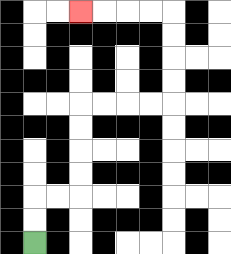{'start': '[1, 10]', 'end': '[3, 0]', 'path_directions': 'U,U,R,R,U,U,U,U,R,R,R,R,U,U,U,U,L,L,L,L', 'path_coordinates': '[[1, 10], [1, 9], [1, 8], [2, 8], [3, 8], [3, 7], [3, 6], [3, 5], [3, 4], [4, 4], [5, 4], [6, 4], [7, 4], [7, 3], [7, 2], [7, 1], [7, 0], [6, 0], [5, 0], [4, 0], [3, 0]]'}